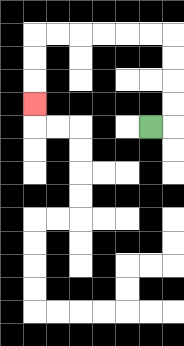{'start': '[6, 5]', 'end': '[1, 4]', 'path_directions': 'R,U,U,U,U,L,L,L,L,L,L,D,D,D', 'path_coordinates': '[[6, 5], [7, 5], [7, 4], [7, 3], [7, 2], [7, 1], [6, 1], [5, 1], [4, 1], [3, 1], [2, 1], [1, 1], [1, 2], [1, 3], [1, 4]]'}